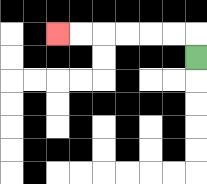{'start': '[8, 2]', 'end': '[2, 1]', 'path_directions': 'U,L,L,L,L,L,L', 'path_coordinates': '[[8, 2], [8, 1], [7, 1], [6, 1], [5, 1], [4, 1], [3, 1], [2, 1]]'}